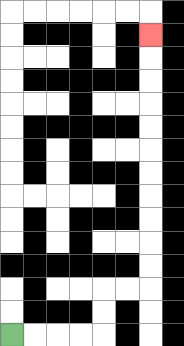{'start': '[0, 14]', 'end': '[6, 1]', 'path_directions': 'R,R,R,R,U,U,R,R,U,U,U,U,U,U,U,U,U,U,U', 'path_coordinates': '[[0, 14], [1, 14], [2, 14], [3, 14], [4, 14], [4, 13], [4, 12], [5, 12], [6, 12], [6, 11], [6, 10], [6, 9], [6, 8], [6, 7], [6, 6], [6, 5], [6, 4], [6, 3], [6, 2], [6, 1]]'}